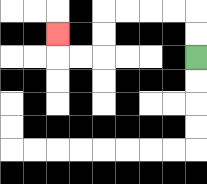{'start': '[8, 2]', 'end': '[2, 1]', 'path_directions': 'U,U,L,L,L,L,D,D,L,L,U', 'path_coordinates': '[[8, 2], [8, 1], [8, 0], [7, 0], [6, 0], [5, 0], [4, 0], [4, 1], [4, 2], [3, 2], [2, 2], [2, 1]]'}